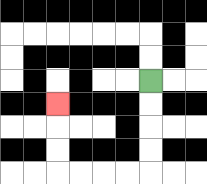{'start': '[6, 3]', 'end': '[2, 4]', 'path_directions': 'D,D,D,D,L,L,L,L,U,U,U', 'path_coordinates': '[[6, 3], [6, 4], [6, 5], [6, 6], [6, 7], [5, 7], [4, 7], [3, 7], [2, 7], [2, 6], [2, 5], [2, 4]]'}